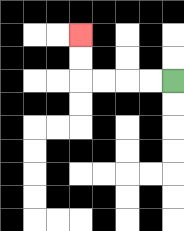{'start': '[7, 3]', 'end': '[3, 1]', 'path_directions': 'L,L,L,L,U,U', 'path_coordinates': '[[7, 3], [6, 3], [5, 3], [4, 3], [3, 3], [3, 2], [3, 1]]'}